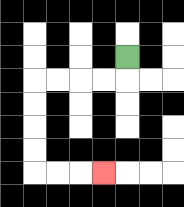{'start': '[5, 2]', 'end': '[4, 7]', 'path_directions': 'D,L,L,L,L,D,D,D,D,R,R,R', 'path_coordinates': '[[5, 2], [5, 3], [4, 3], [3, 3], [2, 3], [1, 3], [1, 4], [1, 5], [1, 6], [1, 7], [2, 7], [3, 7], [4, 7]]'}